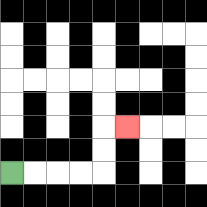{'start': '[0, 7]', 'end': '[5, 5]', 'path_directions': 'R,R,R,R,U,U,R', 'path_coordinates': '[[0, 7], [1, 7], [2, 7], [3, 7], [4, 7], [4, 6], [4, 5], [5, 5]]'}